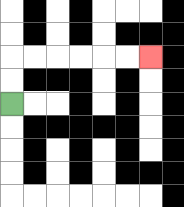{'start': '[0, 4]', 'end': '[6, 2]', 'path_directions': 'U,U,R,R,R,R,R,R', 'path_coordinates': '[[0, 4], [0, 3], [0, 2], [1, 2], [2, 2], [3, 2], [4, 2], [5, 2], [6, 2]]'}